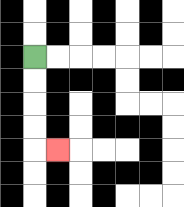{'start': '[1, 2]', 'end': '[2, 6]', 'path_directions': 'D,D,D,D,R', 'path_coordinates': '[[1, 2], [1, 3], [1, 4], [1, 5], [1, 6], [2, 6]]'}